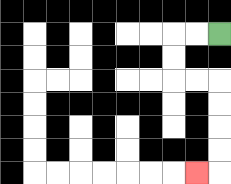{'start': '[9, 1]', 'end': '[8, 7]', 'path_directions': 'L,L,D,D,R,R,D,D,D,D,L', 'path_coordinates': '[[9, 1], [8, 1], [7, 1], [7, 2], [7, 3], [8, 3], [9, 3], [9, 4], [9, 5], [9, 6], [9, 7], [8, 7]]'}